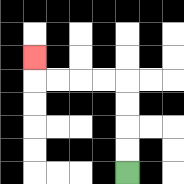{'start': '[5, 7]', 'end': '[1, 2]', 'path_directions': 'U,U,U,U,L,L,L,L,U', 'path_coordinates': '[[5, 7], [5, 6], [5, 5], [5, 4], [5, 3], [4, 3], [3, 3], [2, 3], [1, 3], [1, 2]]'}